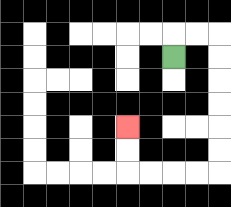{'start': '[7, 2]', 'end': '[5, 5]', 'path_directions': 'U,R,R,D,D,D,D,D,D,L,L,L,L,U,U', 'path_coordinates': '[[7, 2], [7, 1], [8, 1], [9, 1], [9, 2], [9, 3], [9, 4], [9, 5], [9, 6], [9, 7], [8, 7], [7, 7], [6, 7], [5, 7], [5, 6], [5, 5]]'}